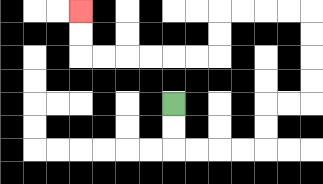{'start': '[7, 4]', 'end': '[3, 0]', 'path_directions': 'D,D,R,R,R,R,U,U,R,R,U,U,U,U,L,L,L,L,D,D,L,L,L,L,L,L,U,U', 'path_coordinates': '[[7, 4], [7, 5], [7, 6], [8, 6], [9, 6], [10, 6], [11, 6], [11, 5], [11, 4], [12, 4], [13, 4], [13, 3], [13, 2], [13, 1], [13, 0], [12, 0], [11, 0], [10, 0], [9, 0], [9, 1], [9, 2], [8, 2], [7, 2], [6, 2], [5, 2], [4, 2], [3, 2], [3, 1], [3, 0]]'}